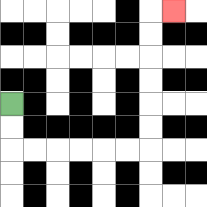{'start': '[0, 4]', 'end': '[7, 0]', 'path_directions': 'D,D,R,R,R,R,R,R,U,U,U,U,U,U,R', 'path_coordinates': '[[0, 4], [0, 5], [0, 6], [1, 6], [2, 6], [3, 6], [4, 6], [5, 6], [6, 6], [6, 5], [6, 4], [6, 3], [6, 2], [6, 1], [6, 0], [7, 0]]'}